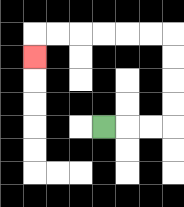{'start': '[4, 5]', 'end': '[1, 2]', 'path_directions': 'R,R,R,U,U,U,U,L,L,L,L,L,L,D', 'path_coordinates': '[[4, 5], [5, 5], [6, 5], [7, 5], [7, 4], [7, 3], [7, 2], [7, 1], [6, 1], [5, 1], [4, 1], [3, 1], [2, 1], [1, 1], [1, 2]]'}